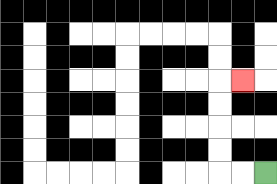{'start': '[11, 7]', 'end': '[10, 3]', 'path_directions': 'L,L,U,U,U,U,R', 'path_coordinates': '[[11, 7], [10, 7], [9, 7], [9, 6], [9, 5], [9, 4], [9, 3], [10, 3]]'}